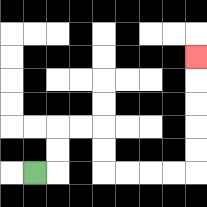{'start': '[1, 7]', 'end': '[8, 2]', 'path_directions': 'R,U,U,R,R,D,D,R,R,R,R,U,U,U,U,U', 'path_coordinates': '[[1, 7], [2, 7], [2, 6], [2, 5], [3, 5], [4, 5], [4, 6], [4, 7], [5, 7], [6, 7], [7, 7], [8, 7], [8, 6], [8, 5], [8, 4], [8, 3], [8, 2]]'}